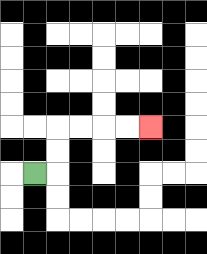{'start': '[1, 7]', 'end': '[6, 5]', 'path_directions': 'R,U,U,R,R,R,R', 'path_coordinates': '[[1, 7], [2, 7], [2, 6], [2, 5], [3, 5], [4, 5], [5, 5], [6, 5]]'}